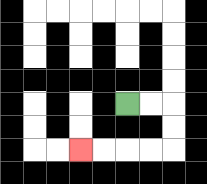{'start': '[5, 4]', 'end': '[3, 6]', 'path_directions': 'R,R,D,D,L,L,L,L', 'path_coordinates': '[[5, 4], [6, 4], [7, 4], [7, 5], [7, 6], [6, 6], [5, 6], [4, 6], [3, 6]]'}